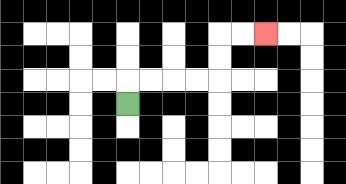{'start': '[5, 4]', 'end': '[11, 1]', 'path_directions': 'U,R,R,R,R,U,U,R,R', 'path_coordinates': '[[5, 4], [5, 3], [6, 3], [7, 3], [8, 3], [9, 3], [9, 2], [9, 1], [10, 1], [11, 1]]'}